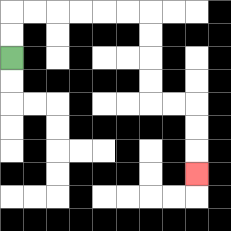{'start': '[0, 2]', 'end': '[8, 7]', 'path_directions': 'U,U,R,R,R,R,R,R,D,D,D,D,R,R,D,D,D', 'path_coordinates': '[[0, 2], [0, 1], [0, 0], [1, 0], [2, 0], [3, 0], [4, 0], [5, 0], [6, 0], [6, 1], [6, 2], [6, 3], [6, 4], [7, 4], [8, 4], [8, 5], [8, 6], [8, 7]]'}